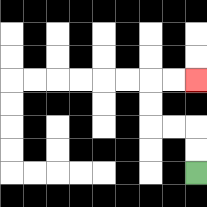{'start': '[8, 7]', 'end': '[8, 3]', 'path_directions': 'U,U,L,L,U,U,R,R', 'path_coordinates': '[[8, 7], [8, 6], [8, 5], [7, 5], [6, 5], [6, 4], [6, 3], [7, 3], [8, 3]]'}